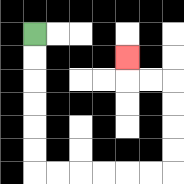{'start': '[1, 1]', 'end': '[5, 2]', 'path_directions': 'D,D,D,D,D,D,R,R,R,R,R,R,U,U,U,U,L,L,U', 'path_coordinates': '[[1, 1], [1, 2], [1, 3], [1, 4], [1, 5], [1, 6], [1, 7], [2, 7], [3, 7], [4, 7], [5, 7], [6, 7], [7, 7], [7, 6], [7, 5], [7, 4], [7, 3], [6, 3], [5, 3], [5, 2]]'}